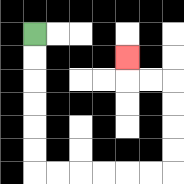{'start': '[1, 1]', 'end': '[5, 2]', 'path_directions': 'D,D,D,D,D,D,R,R,R,R,R,R,U,U,U,U,L,L,U', 'path_coordinates': '[[1, 1], [1, 2], [1, 3], [1, 4], [1, 5], [1, 6], [1, 7], [2, 7], [3, 7], [4, 7], [5, 7], [6, 7], [7, 7], [7, 6], [7, 5], [7, 4], [7, 3], [6, 3], [5, 3], [5, 2]]'}